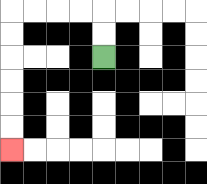{'start': '[4, 2]', 'end': '[0, 6]', 'path_directions': 'U,U,L,L,L,L,D,D,D,D,D,D', 'path_coordinates': '[[4, 2], [4, 1], [4, 0], [3, 0], [2, 0], [1, 0], [0, 0], [0, 1], [0, 2], [0, 3], [0, 4], [0, 5], [0, 6]]'}